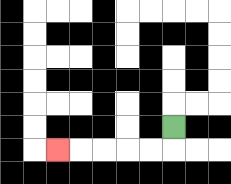{'start': '[7, 5]', 'end': '[2, 6]', 'path_directions': 'D,L,L,L,L,L', 'path_coordinates': '[[7, 5], [7, 6], [6, 6], [5, 6], [4, 6], [3, 6], [2, 6]]'}